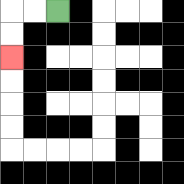{'start': '[2, 0]', 'end': '[0, 2]', 'path_directions': 'L,L,D,D', 'path_coordinates': '[[2, 0], [1, 0], [0, 0], [0, 1], [0, 2]]'}